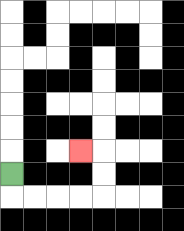{'start': '[0, 7]', 'end': '[3, 6]', 'path_directions': 'D,R,R,R,R,U,U,L', 'path_coordinates': '[[0, 7], [0, 8], [1, 8], [2, 8], [3, 8], [4, 8], [4, 7], [4, 6], [3, 6]]'}